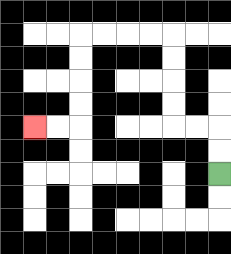{'start': '[9, 7]', 'end': '[1, 5]', 'path_directions': 'U,U,L,L,U,U,U,U,L,L,L,L,D,D,D,D,L,L', 'path_coordinates': '[[9, 7], [9, 6], [9, 5], [8, 5], [7, 5], [7, 4], [7, 3], [7, 2], [7, 1], [6, 1], [5, 1], [4, 1], [3, 1], [3, 2], [3, 3], [3, 4], [3, 5], [2, 5], [1, 5]]'}